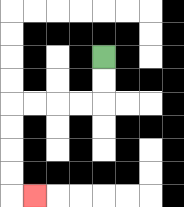{'start': '[4, 2]', 'end': '[1, 8]', 'path_directions': 'D,D,L,L,L,L,D,D,D,D,R', 'path_coordinates': '[[4, 2], [4, 3], [4, 4], [3, 4], [2, 4], [1, 4], [0, 4], [0, 5], [0, 6], [0, 7], [0, 8], [1, 8]]'}